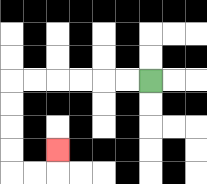{'start': '[6, 3]', 'end': '[2, 6]', 'path_directions': 'L,L,L,L,L,L,D,D,D,D,R,R,U', 'path_coordinates': '[[6, 3], [5, 3], [4, 3], [3, 3], [2, 3], [1, 3], [0, 3], [0, 4], [0, 5], [0, 6], [0, 7], [1, 7], [2, 7], [2, 6]]'}